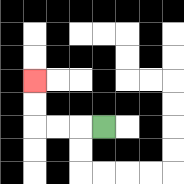{'start': '[4, 5]', 'end': '[1, 3]', 'path_directions': 'L,L,L,U,U', 'path_coordinates': '[[4, 5], [3, 5], [2, 5], [1, 5], [1, 4], [1, 3]]'}